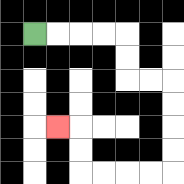{'start': '[1, 1]', 'end': '[2, 5]', 'path_directions': 'R,R,R,R,D,D,R,R,D,D,D,D,L,L,L,L,U,U,L', 'path_coordinates': '[[1, 1], [2, 1], [3, 1], [4, 1], [5, 1], [5, 2], [5, 3], [6, 3], [7, 3], [7, 4], [7, 5], [7, 6], [7, 7], [6, 7], [5, 7], [4, 7], [3, 7], [3, 6], [3, 5], [2, 5]]'}